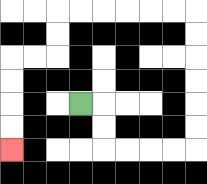{'start': '[3, 4]', 'end': '[0, 6]', 'path_directions': 'R,D,D,R,R,R,R,U,U,U,U,U,U,L,L,L,L,L,L,D,D,L,L,D,D,D,D', 'path_coordinates': '[[3, 4], [4, 4], [4, 5], [4, 6], [5, 6], [6, 6], [7, 6], [8, 6], [8, 5], [8, 4], [8, 3], [8, 2], [8, 1], [8, 0], [7, 0], [6, 0], [5, 0], [4, 0], [3, 0], [2, 0], [2, 1], [2, 2], [1, 2], [0, 2], [0, 3], [0, 4], [0, 5], [0, 6]]'}